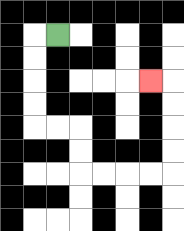{'start': '[2, 1]', 'end': '[6, 3]', 'path_directions': 'L,D,D,D,D,R,R,D,D,R,R,R,R,U,U,U,U,L', 'path_coordinates': '[[2, 1], [1, 1], [1, 2], [1, 3], [1, 4], [1, 5], [2, 5], [3, 5], [3, 6], [3, 7], [4, 7], [5, 7], [6, 7], [7, 7], [7, 6], [7, 5], [7, 4], [7, 3], [6, 3]]'}